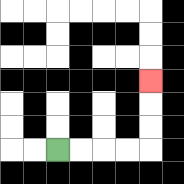{'start': '[2, 6]', 'end': '[6, 3]', 'path_directions': 'R,R,R,R,U,U,U', 'path_coordinates': '[[2, 6], [3, 6], [4, 6], [5, 6], [6, 6], [6, 5], [6, 4], [6, 3]]'}